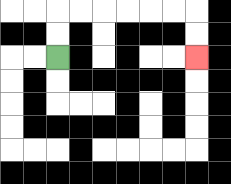{'start': '[2, 2]', 'end': '[8, 2]', 'path_directions': 'U,U,R,R,R,R,R,R,D,D', 'path_coordinates': '[[2, 2], [2, 1], [2, 0], [3, 0], [4, 0], [5, 0], [6, 0], [7, 0], [8, 0], [8, 1], [8, 2]]'}